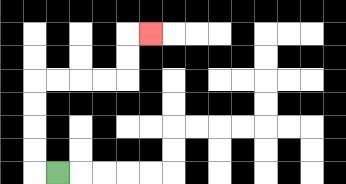{'start': '[2, 7]', 'end': '[6, 1]', 'path_directions': 'L,U,U,U,U,R,R,R,R,U,U,R', 'path_coordinates': '[[2, 7], [1, 7], [1, 6], [1, 5], [1, 4], [1, 3], [2, 3], [3, 3], [4, 3], [5, 3], [5, 2], [5, 1], [6, 1]]'}